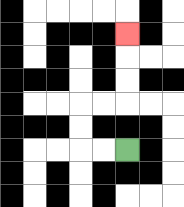{'start': '[5, 6]', 'end': '[5, 1]', 'path_directions': 'L,L,U,U,R,R,U,U,U', 'path_coordinates': '[[5, 6], [4, 6], [3, 6], [3, 5], [3, 4], [4, 4], [5, 4], [5, 3], [5, 2], [5, 1]]'}